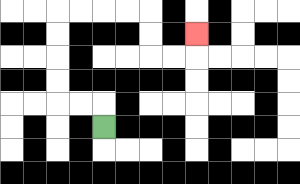{'start': '[4, 5]', 'end': '[8, 1]', 'path_directions': 'U,L,L,U,U,U,U,R,R,R,R,D,D,R,R,U', 'path_coordinates': '[[4, 5], [4, 4], [3, 4], [2, 4], [2, 3], [2, 2], [2, 1], [2, 0], [3, 0], [4, 0], [5, 0], [6, 0], [6, 1], [6, 2], [7, 2], [8, 2], [8, 1]]'}